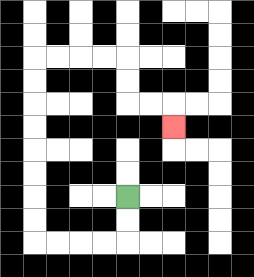{'start': '[5, 8]', 'end': '[7, 5]', 'path_directions': 'D,D,L,L,L,L,U,U,U,U,U,U,U,U,R,R,R,R,D,D,R,R,D', 'path_coordinates': '[[5, 8], [5, 9], [5, 10], [4, 10], [3, 10], [2, 10], [1, 10], [1, 9], [1, 8], [1, 7], [1, 6], [1, 5], [1, 4], [1, 3], [1, 2], [2, 2], [3, 2], [4, 2], [5, 2], [5, 3], [5, 4], [6, 4], [7, 4], [7, 5]]'}